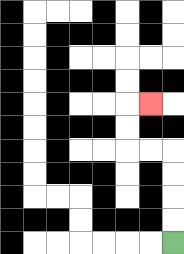{'start': '[7, 10]', 'end': '[6, 4]', 'path_directions': 'U,U,U,U,L,L,U,U,R', 'path_coordinates': '[[7, 10], [7, 9], [7, 8], [7, 7], [7, 6], [6, 6], [5, 6], [5, 5], [5, 4], [6, 4]]'}